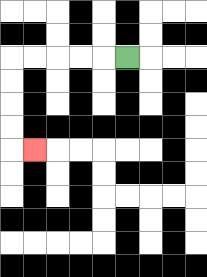{'start': '[5, 2]', 'end': '[1, 6]', 'path_directions': 'L,L,L,L,L,D,D,D,D,R', 'path_coordinates': '[[5, 2], [4, 2], [3, 2], [2, 2], [1, 2], [0, 2], [0, 3], [0, 4], [0, 5], [0, 6], [1, 6]]'}